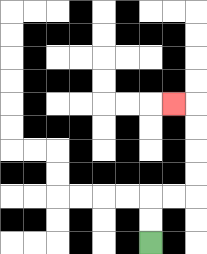{'start': '[6, 10]', 'end': '[7, 4]', 'path_directions': 'U,U,R,R,U,U,U,U,L', 'path_coordinates': '[[6, 10], [6, 9], [6, 8], [7, 8], [8, 8], [8, 7], [8, 6], [8, 5], [8, 4], [7, 4]]'}